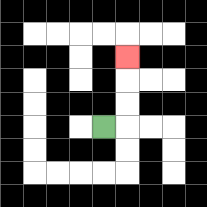{'start': '[4, 5]', 'end': '[5, 2]', 'path_directions': 'R,U,U,U', 'path_coordinates': '[[4, 5], [5, 5], [5, 4], [5, 3], [5, 2]]'}